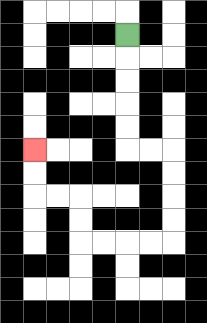{'start': '[5, 1]', 'end': '[1, 6]', 'path_directions': 'D,D,D,D,D,R,R,D,D,D,D,L,L,L,L,U,U,L,L,U,U', 'path_coordinates': '[[5, 1], [5, 2], [5, 3], [5, 4], [5, 5], [5, 6], [6, 6], [7, 6], [7, 7], [7, 8], [7, 9], [7, 10], [6, 10], [5, 10], [4, 10], [3, 10], [3, 9], [3, 8], [2, 8], [1, 8], [1, 7], [1, 6]]'}